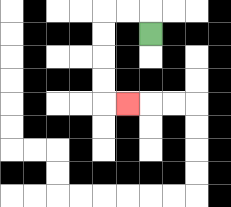{'start': '[6, 1]', 'end': '[5, 4]', 'path_directions': 'U,L,L,D,D,D,D,R', 'path_coordinates': '[[6, 1], [6, 0], [5, 0], [4, 0], [4, 1], [4, 2], [4, 3], [4, 4], [5, 4]]'}